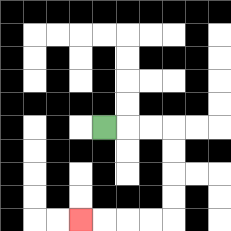{'start': '[4, 5]', 'end': '[3, 9]', 'path_directions': 'R,R,R,D,D,D,D,L,L,L,L', 'path_coordinates': '[[4, 5], [5, 5], [6, 5], [7, 5], [7, 6], [7, 7], [7, 8], [7, 9], [6, 9], [5, 9], [4, 9], [3, 9]]'}